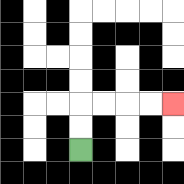{'start': '[3, 6]', 'end': '[7, 4]', 'path_directions': 'U,U,R,R,R,R', 'path_coordinates': '[[3, 6], [3, 5], [3, 4], [4, 4], [5, 4], [6, 4], [7, 4]]'}